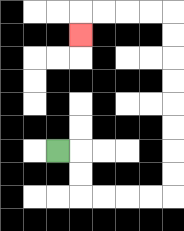{'start': '[2, 6]', 'end': '[3, 1]', 'path_directions': 'R,D,D,R,R,R,R,U,U,U,U,U,U,U,U,L,L,L,L,D', 'path_coordinates': '[[2, 6], [3, 6], [3, 7], [3, 8], [4, 8], [5, 8], [6, 8], [7, 8], [7, 7], [7, 6], [7, 5], [7, 4], [7, 3], [7, 2], [7, 1], [7, 0], [6, 0], [5, 0], [4, 0], [3, 0], [3, 1]]'}